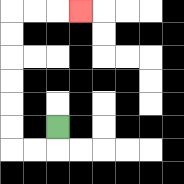{'start': '[2, 5]', 'end': '[3, 0]', 'path_directions': 'D,L,L,U,U,U,U,U,U,R,R,R', 'path_coordinates': '[[2, 5], [2, 6], [1, 6], [0, 6], [0, 5], [0, 4], [0, 3], [0, 2], [0, 1], [0, 0], [1, 0], [2, 0], [3, 0]]'}